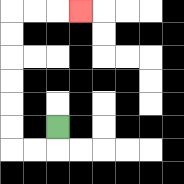{'start': '[2, 5]', 'end': '[3, 0]', 'path_directions': 'D,L,L,U,U,U,U,U,U,R,R,R', 'path_coordinates': '[[2, 5], [2, 6], [1, 6], [0, 6], [0, 5], [0, 4], [0, 3], [0, 2], [0, 1], [0, 0], [1, 0], [2, 0], [3, 0]]'}